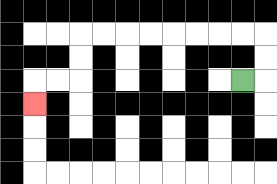{'start': '[10, 3]', 'end': '[1, 4]', 'path_directions': 'R,U,U,L,L,L,L,L,L,L,L,D,D,L,L,D', 'path_coordinates': '[[10, 3], [11, 3], [11, 2], [11, 1], [10, 1], [9, 1], [8, 1], [7, 1], [6, 1], [5, 1], [4, 1], [3, 1], [3, 2], [3, 3], [2, 3], [1, 3], [1, 4]]'}